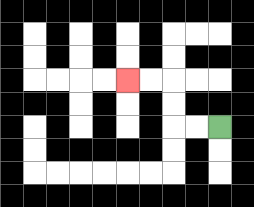{'start': '[9, 5]', 'end': '[5, 3]', 'path_directions': 'L,L,U,U,L,L', 'path_coordinates': '[[9, 5], [8, 5], [7, 5], [7, 4], [7, 3], [6, 3], [5, 3]]'}